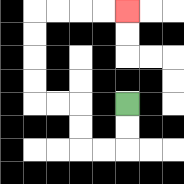{'start': '[5, 4]', 'end': '[5, 0]', 'path_directions': 'D,D,L,L,U,U,L,L,U,U,U,U,R,R,R,R', 'path_coordinates': '[[5, 4], [5, 5], [5, 6], [4, 6], [3, 6], [3, 5], [3, 4], [2, 4], [1, 4], [1, 3], [1, 2], [1, 1], [1, 0], [2, 0], [3, 0], [4, 0], [5, 0]]'}